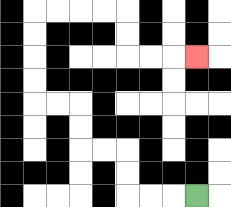{'start': '[8, 8]', 'end': '[8, 2]', 'path_directions': 'L,L,L,U,U,L,L,U,U,L,L,U,U,U,U,R,R,R,R,D,D,R,R,R', 'path_coordinates': '[[8, 8], [7, 8], [6, 8], [5, 8], [5, 7], [5, 6], [4, 6], [3, 6], [3, 5], [3, 4], [2, 4], [1, 4], [1, 3], [1, 2], [1, 1], [1, 0], [2, 0], [3, 0], [4, 0], [5, 0], [5, 1], [5, 2], [6, 2], [7, 2], [8, 2]]'}